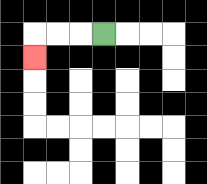{'start': '[4, 1]', 'end': '[1, 2]', 'path_directions': 'L,L,L,D', 'path_coordinates': '[[4, 1], [3, 1], [2, 1], [1, 1], [1, 2]]'}